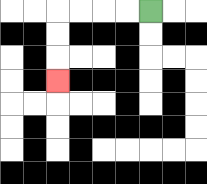{'start': '[6, 0]', 'end': '[2, 3]', 'path_directions': 'L,L,L,L,D,D,D', 'path_coordinates': '[[6, 0], [5, 0], [4, 0], [3, 0], [2, 0], [2, 1], [2, 2], [2, 3]]'}